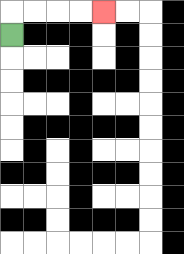{'start': '[0, 1]', 'end': '[4, 0]', 'path_directions': 'U,R,R,R,R', 'path_coordinates': '[[0, 1], [0, 0], [1, 0], [2, 0], [3, 0], [4, 0]]'}